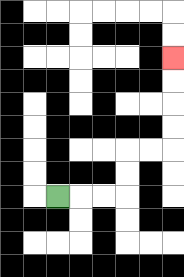{'start': '[2, 8]', 'end': '[7, 2]', 'path_directions': 'R,R,R,U,U,R,R,U,U,U,U', 'path_coordinates': '[[2, 8], [3, 8], [4, 8], [5, 8], [5, 7], [5, 6], [6, 6], [7, 6], [7, 5], [7, 4], [7, 3], [7, 2]]'}